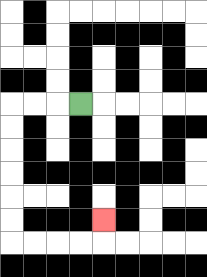{'start': '[3, 4]', 'end': '[4, 9]', 'path_directions': 'L,L,L,D,D,D,D,D,D,R,R,R,R,U', 'path_coordinates': '[[3, 4], [2, 4], [1, 4], [0, 4], [0, 5], [0, 6], [0, 7], [0, 8], [0, 9], [0, 10], [1, 10], [2, 10], [3, 10], [4, 10], [4, 9]]'}